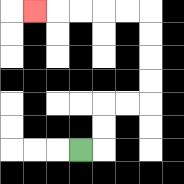{'start': '[3, 6]', 'end': '[1, 0]', 'path_directions': 'R,U,U,R,R,U,U,U,U,L,L,L,L,L', 'path_coordinates': '[[3, 6], [4, 6], [4, 5], [4, 4], [5, 4], [6, 4], [6, 3], [6, 2], [6, 1], [6, 0], [5, 0], [4, 0], [3, 0], [2, 0], [1, 0]]'}